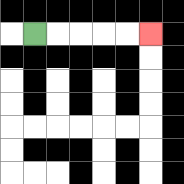{'start': '[1, 1]', 'end': '[6, 1]', 'path_directions': 'R,R,R,R,R', 'path_coordinates': '[[1, 1], [2, 1], [3, 1], [4, 1], [5, 1], [6, 1]]'}